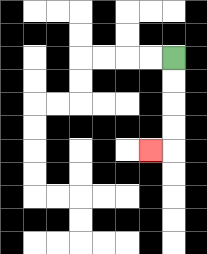{'start': '[7, 2]', 'end': '[6, 6]', 'path_directions': 'D,D,D,D,L', 'path_coordinates': '[[7, 2], [7, 3], [7, 4], [7, 5], [7, 6], [6, 6]]'}